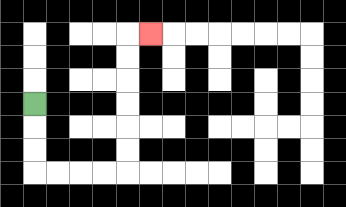{'start': '[1, 4]', 'end': '[6, 1]', 'path_directions': 'D,D,D,R,R,R,R,U,U,U,U,U,U,R', 'path_coordinates': '[[1, 4], [1, 5], [1, 6], [1, 7], [2, 7], [3, 7], [4, 7], [5, 7], [5, 6], [5, 5], [5, 4], [5, 3], [5, 2], [5, 1], [6, 1]]'}